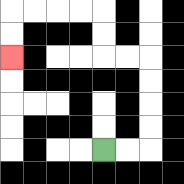{'start': '[4, 6]', 'end': '[0, 2]', 'path_directions': 'R,R,U,U,U,U,L,L,U,U,L,L,L,L,D,D', 'path_coordinates': '[[4, 6], [5, 6], [6, 6], [6, 5], [6, 4], [6, 3], [6, 2], [5, 2], [4, 2], [4, 1], [4, 0], [3, 0], [2, 0], [1, 0], [0, 0], [0, 1], [0, 2]]'}